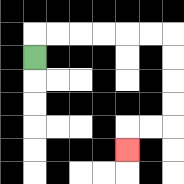{'start': '[1, 2]', 'end': '[5, 6]', 'path_directions': 'U,R,R,R,R,R,R,D,D,D,D,L,L,D', 'path_coordinates': '[[1, 2], [1, 1], [2, 1], [3, 1], [4, 1], [5, 1], [6, 1], [7, 1], [7, 2], [7, 3], [7, 4], [7, 5], [6, 5], [5, 5], [5, 6]]'}